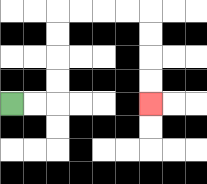{'start': '[0, 4]', 'end': '[6, 4]', 'path_directions': 'R,R,U,U,U,U,R,R,R,R,D,D,D,D', 'path_coordinates': '[[0, 4], [1, 4], [2, 4], [2, 3], [2, 2], [2, 1], [2, 0], [3, 0], [4, 0], [5, 0], [6, 0], [6, 1], [6, 2], [6, 3], [6, 4]]'}